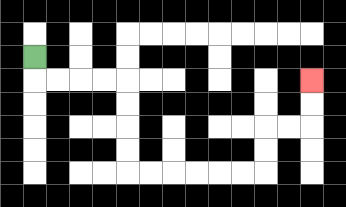{'start': '[1, 2]', 'end': '[13, 3]', 'path_directions': 'D,R,R,R,R,D,D,D,D,R,R,R,R,R,R,U,U,R,R,U,U', 'path_coordinates': '[[1, 2], [1, 3], [2, 3], [3, 3], [4, 3], [5, 3], [5, 4], [5, 5], [5, 6], [5, 7], [6, 7], [7, 7], [8, 7], [9, 7], [10, 7], [11, 7], [11, 6], [11, 5], [12, 5], [13, 5], [13, 4], [13, 3]]'}